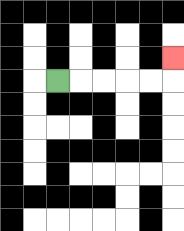{'start': '[2, 3]', 'end': '[7, 2]', 'path_directions': 'R,R,R,R,R,U', 'path_coordinates': '[[2, 3], [3, 3], [4, 3], [5, 3], [6, 3], [7, 3], [7, 2]]'}